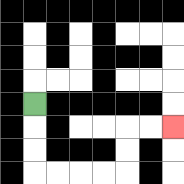{'start': '[1, 4]', 'end': '[7, 5]', 'path_directions': 'D,D,D,R,R,R,R,U,U,R,R', 'path_coordinates': '[[1, 4], [1, 5], [1, 6], [1, 7], [2, 7], [3, 7], [4, 7], [5, 7], [5, 6], [5, 5], [6, 5], [7, 5]]'}